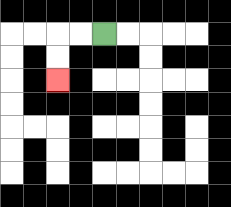{'start': '[4, 1]', 'end': '[2, 3]', 'path_directions': 'L,L,D,D', 'path_coordinates': '[[4, 1], [3, 1], [2, 1], [2, 2], [2, 3]]'}